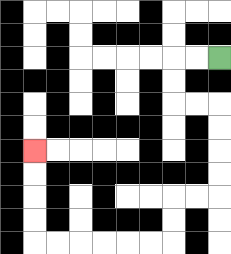{'start': '[9, 2]', 'end': '[1, 6]', 'path_directions': 'L,L,D,D,R,R,D,D,D,D,L,L,D,D,L,L,L,L,L,L,U,U,U,U', 'path_coordinates': '[[9, 2], [8, 2], [7, 2], [7, 3], [7, 4], [8, 4], [9, 4], [9, 5], [9, 6], [9, 7], [9, 8], [8, 8], [7, 8], [7, 9], [7, 10], [6, 10], [5, 10], [4, 10], [3, 10], [2, 10], [1, 10], [1, 9], [1, 8], [1, 7], [1, 6]]'}